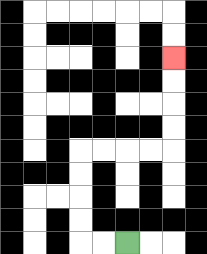{'start': '[5, 10]', 'end': '[7, 2]', 'path_directions': 'L,L,U,U,U,U,R,R,R,R,U,U,U,U', 'path_coordinates': '[[5, 10], [4, 10], [3, 10], [3, 9], [3, 8], [3, 7], [3, 6], [4, 6], [5, 6], [6, 6], [7, 6], [7, 5], [7, 4], [7, 3], [7, 2]]'}